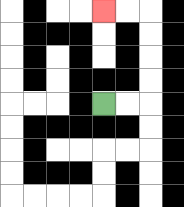{'start': '[4, 4]', 'end': '[4, 0]', 'path_directions': 'R,R,U,U,U,U,L,L', 'path_coordinates': '[[4, 4], [5, 4], [6, 4], [6, 3], [6, 2], [6, 1], [6, 0], [5, 0], [4, 0]]'}